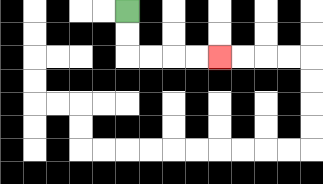{'start': '[5, 0]', 'end': '[9, 2]', 'path_directions': 'D,D,R,R,R,R', 'path_coordinates': '[[5, 0], [5, 1], [5, 2], [6, 2], [7, 2], [8, 2], [9, 2]]'}